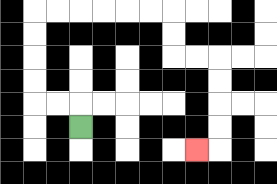{'start': '[3, 5]', 'end': '[8, 6]', 'path_directions': 'U,L,L,U,U,U,U,R,R,R,R,R,R,D,D,R,R,D,D,D,D,L', 'path_coordinates': '[[3, 5], [3, 4], [2, 4], [1, 4], [1, 3], [1, 2], [1, 1], [1, 0], [2, 0], [3, 0], [4, 0], [5, 0], [6, 0], [7, 0], [7, 1], [7, 2], [8, 2], [9, 2], [9, 3], [9, 4], [9, 5], [9, 6], [8, 6]]'}